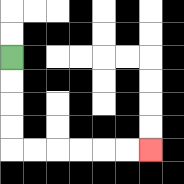{'start': '[0, 2]', 'end': '[6, 6]', 'path_directions': 'D,D,D,D,R,R,R,R,R,R', 'path_coordinates': '[[0, 2], [0, 3], [0, 4], [0, 5], [0, 6], [1, 6], [2, 6], [3, 6], [4, 6], [5, 6], [6, 6]]'}